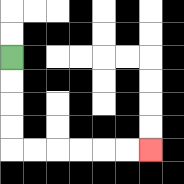{'start': '[0, 2]', 'end': '[6, 6]', 'path_directions': 'D,D,D,D,R,R,R,R,R,R', 'path_coordinates': '[[0, 2], [0, 3], [0, 4], [0, 5], [0, 6], [1, 6], [2, 6], [3, 6], [4, 6], [5, 6], [6, 6]]'}